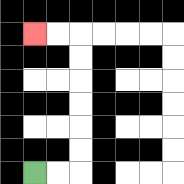{'start': '[1, 7]', 'end': '[1, 1]', 'path_directions': 'R,R,U,U,U,U,U,U,L,L', 'path_coordinates': '[[1, 7], [2, 7], [3, 7], [3, 6], [3, 5], [3, 4], [3, 3], [3, 2], [3, 1], [2, 1], [1, 1]]'}